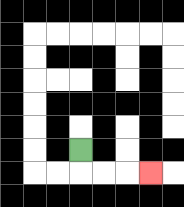{'start': '[3, 6]', 'end': '[6, 7]', 'path_directions': 'D,R,R,R', 'path_coordinates': '[[3, 6], [3, 7], [4, 7], [5, 7], [6, 7]]'}